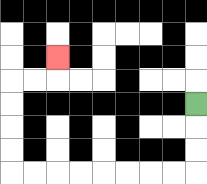{'start': '[8, 4]', 'end': '[2, 2]', 'path_directions': 'D,D,D,L,L,L,L,L,L,L,L,U,U,U,U,R,R,U', 'path_coordinates': '[[8, 4], [8, 5], [8, 6], [8, 7], [7, 7], [6, 7], [5, 7], [4, 7], [3, 7], [2, 7], [1, 7], [0, 7], [0, 6], [0, 5], [0, 4], [0, 3], [1, 3], [2, 3], [2, 2]]'}